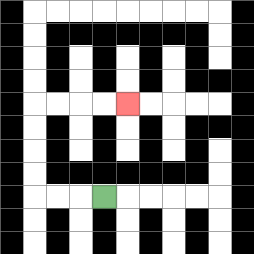{'start': '[4, 8]', 'end': '[5, 4]', 'path_directions': 'L,L,L,U,U,U,U,R,R,R,R', 'path_coordinates': '[[4, 8], [3, 8], [2, 8], [1, 8], [1, 7], [1, 6], [1, 5], [1, 4], [2, 4], [3, 4], [4, 4], [5, 4]]'}